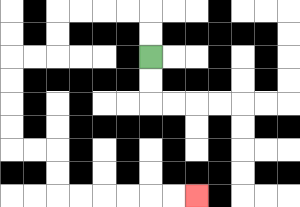{'start': '[6, 2]', 'end': '[8, 8]', 'path_directions': 'U,U,L,L,L,L,D,D,L,L,D,D,D,D,R,R,D,D,R,R,R,R,R,R', 'path_coordinates': '[[6, 2], [6, 1], [6, 0], [5, 0], [4, 0], [3, 0], [2, 0], [2, 1], [2, 2], [1, 2], [0, 2], [0, 3], [0, 4], [0, 5], [0, 6], [1, 6], [2, 6], [2, 7], [2, 8], [3, 8], [4, 8], [5, 8], [6, 8], [7, 8], [8, 8]]'}